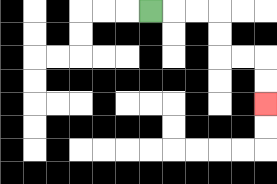{'start': '[6, 0]', 'end': '[11, 4]', 'path_directions': 'R,R,R,D,D,R,R,D,D', 'path_coordinates': '[[6, 0], [7, 0], [8, 0], [9, 0], [9, 1], [9, 2], [10, 2], [11, 2], [11, 3], [11, 4]]'}